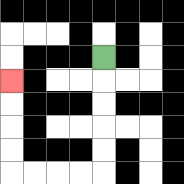{'start': '[4, 2]', 'end': '[0, 3]', 'path_directions': 'D,D,D,D,D,L,L,L,L,U,U,U,U', 'path_coordinates': '[[4, 2], [4, 3], [4, 4], [4, 5], [4, 6], [4, 7], [3, 7], [2, 7], [1, 7], [0, 7], [0, 6], [0, 5], [0, 4], [0, 3]]'}